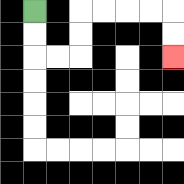{'start': '[1, 0]', 'end': '[7, 2]', 'path_directions': 'D,D,R,R,U,U,R,R,R,R,D,D', 'path_coordinates': '[[1, 0], [1, 1], [1, 2], [2, 2], [3, 2], [3, 1], [3, 0], [4, 0], [5, 0], [6, 0], [7, 0], [7, 1], [7, 2]]'}